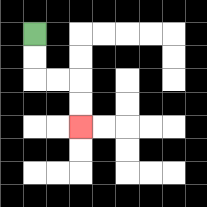{'start': '[1, 1]', 'end': '[3, 5]', 'path_directions': 'D,D,R,R,D,D', 'path_coordinates': '[[1, 1], [1, 2], [1, 3], [2, 3], [3, 3], [3, 4], [3, 5]]'}